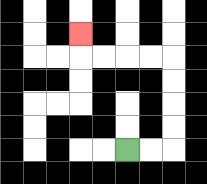{'start': '[5, 6]', 'end': '[3, 1]', 'path_directions': 'R,R,U,U,U,U,L,L,L,L,U', 'path_coordinates': '[[5, 6], [6, 6], [7, 6], [7, 5], [7, 4], [7, 3], [7, 2], [6, 2], [5, 2], [4, 2], [3, 2], [3, 1]]'}